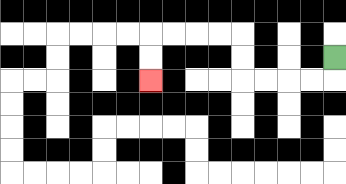{'start': '[14, 2]', 'end': '[6, 3]', 'path_directions': 'D,L,L,L,L,U,U,L,L,L,L,D,D', 'path_coordinates': '[[14, 2], [14, 3], [13, 3], [12, 3], [11, 3], [10, 3], [10, 2], [10, 1], [9, 1], [8, 1], [7, 1], [6, 1], [6, 2], [6, 3]]'}